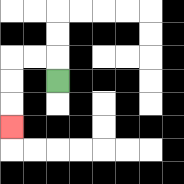{'start': '[2, 3]', 'end': '[0, 5]', 'path_directions': 'U,L,L,D,D,D', 'path_coordinates': '[[2, 3], [2, 2], [1, 2], [0, 2], [0, 3], [0, 4], [0, 5]]'}